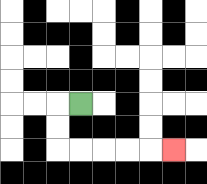{'start': '[3, 4]', 'end': '[7, 6]', 'path_directions': 'L,D,D,R,R,R,R,R', 'path_coordinates': '[[3, 4], [2, 4], [2, 5], [2, 6], [3, 6], [4, 6], [5, 6], [6, 6], [7, 6]]'}